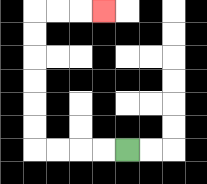{'start': '[5, 6]', 'end': '[4, 0]', 'path_directions': 'L,L,L,L,U,U,U,U,U,U,R,R,R', 'path_coordinates': '[[5, 6], [4, 6], [3, 6], [2, 6], [1, 6], [1, 5], [1, 4], [1, 3], [1, 2], [1, 1], [1, 0], [2, 0], [3, 0], [4, 0]]'}